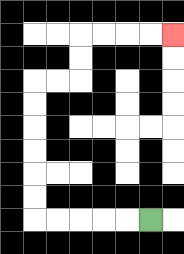{'start': '[6, 9]', 'end': '[7, 1]', 'path_directions': 'L,L,L,L,L,U,U,U,U,U,U,R,R,U,U,R,R,R,R', 'path_coordinates': '[[6, 9], [5, 9], [4, 9], [3, 9], [2, 9], [1, 9], [1, 8], [1, 7], [1, 6], [1, 5], [1, 4], [1, 3], [2, 3], [3, 3], [3, 2], [3, 1], [4, 1], [5, 1], [6, 1], [7, 1]]'}